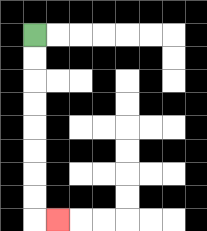{'start': '[1, 1]', 'end': '[2, 9]', 'path_directions': 'D,D,D,D,D,D,D,D,R', 'path_coordinates': '[[1, 1], [1, 2], [1, 3], [1, 4], [1, 5], [1, 6], [1, 7], [1, 8], [1, 9], [2, 9]]'}